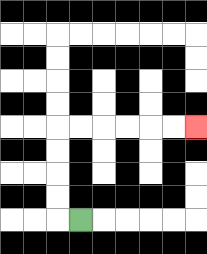{'start': '[3, 9]', 'end': '[8, 5]', 'path_directions': 'L,U,U,U,U,R,R,R,R,R,R', 'path_coordinates': '[[3, 9], [2, 9], [2, 8], [2, 7], [2, 6], [2, 5], [3, 5], [4, 5], [5, 5], [6, 5], [7, 5], [8, 5]]'}